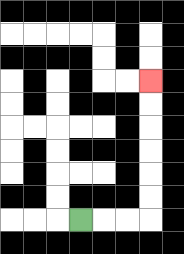{'start': '[3, 9]', 'end': '[6, 3]', 'path_directions': 'R,R,R,U,U,U,U,U,U', 'path_coordinates': '[[3, 9], [4, 9], [5, 9], [6, 9], [6, 8], [6, 7], [6, 6], [6, 5], [6, 4], [6, 3]]'}